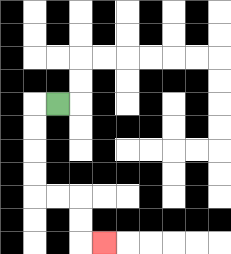{'start': '[2, 4]', 'end': '[4, 10]', 'path_directions': 'L,D,D,D,D,R,R,D,D,R', 'path_coordinates': '[[2, 4], [1, 4], [1, 5], [1, 6], [1, 7], [1, 8], [2, 8], [3, 8], [3, 9], [3, 10], [4, 10]]'}